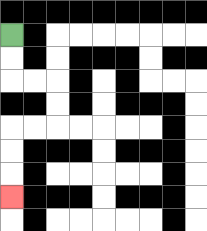{'start': '[0, 1]', 'end': '[0, 8]', 'path_directions': 'D,D,R,R,D,D,L,L,D,D,D', 'path_coordinates': '[[0, 1], [0, 2], [0, 3], [1, 3], [2, 3], [2, 4], [2, 5], [1, 5], [0, 5], [0, 6], [0, 7], [0, 8]]'}